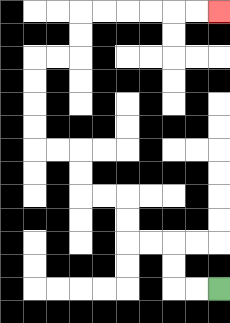{'start': '[9, 12]', 'end': '[9, 0]', 'path_directions': 'L,L,U,U,L,L,U,U,L,L,U,U,L,L,U,U,U,U,R,R,U,U,R,R,R,R,R,R', 'path_coordinates': '[[9, 12], [8, 12], [7, 12], [7, 11], [7, 10], [6, 10], [5, 10], [5, 9], [5, 8], [4, 8], [3, 8], [3, 7], [3, 6], [2, 6], [1, 6], [1, 5], [1, 4], [1, 3], [1, 2], [2, 2], [3, 2], [3, 1], [3, 0], [4, 0], [5, 0], [6, 0], [7, 0], [8, 0], [9, 0]]'}